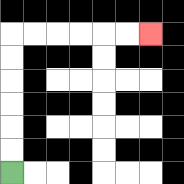{'start': '[0, 7]', 'end': '[6, 1]', 'path_directions': 'U,U,U,U,U,U,R,R,R,R,R,R', 'path_coordinates': '[[0, 7], [0, 6], [0, 5], [0, 4], [0, 3], [0, 2], [0, 1], [1, 1], [2, 1], [3, 1], [4, 1], [5, 1], [6, 1]]'}